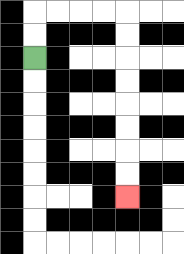{'start': '[1, 2]', 'end': '[5, 8]', 'path_directions': 'U,U,R,R,R,R,D,D,D,D,D,D,D,D', 'path_coordinates': '[[1, 2], [1, 1], [1, 0], [2, 0], [3, 0], [4, 0], [5, 0], [5, 1], [5, 2], [5, 3], [5, 4], [5, 5], [5, 6], [5, 7], [5, 8]]'}